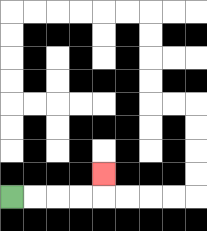{'start': '[0, 8]', 'end': '[4, 7]', 'path_directions': 'R,R,R,R,U', 'path_coordinates': '[[0, 8], [1, 8], [2, 8], [3, 8], [4, 8], [4, 7]]'}